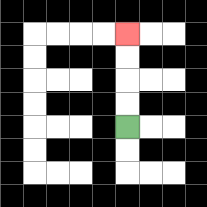{'start': '[5, 5]', 'end': '[5, 1]', 'path_directions': 'U,U,U,U', 'path_coordinates': '[[5, 5], [5, 4], [5, 3], [5, 2], [5, 1]]'}